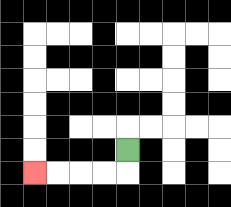{'start': '[5, 6]', 'end': '[1, 7]', 'path_directions': 'D,L,L,L,L', 'path_coordinates': '[[5, 6], [5, 7], [4, 7], [3, 7], [2, 7], [1, 7]]'}